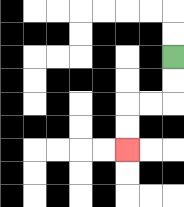{'start': '[7, 2]', 'end': '[5, 6]', 'path_directions': 'D,D,L,L,D,D', 'path_coordinates': '[[7, 2], [7, 3], [7, 4], [6, 4], [5, 4], [5, 5], [5, 6]]'}